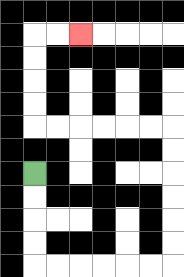{'start': '[1, 7]', 'end': '[3, 1]', 'path_directions': 'D,D,D,D,R,R,R,R,R,R,U,U,U,U,U,U,L,L,L,L,L,L,U,U,U,U,R,R', 'path_coordinates': '[[1, 7], [1, 8], [1, 9], [1, 10], [1, 11], [2, 11], [3, 11], [4, 11], [5, 11], [6, 11], [7, 11], [7, 10], [7, 9], [7, 8], [7, 7], [7, 6], [7, 5], [6, 5], [5, 5], [4, 5], [3, 5], [2, 5], [1, 5], [1, 4], [1, 3], [1, 2], [1, 1], [2, 1], [3, 1]]'}